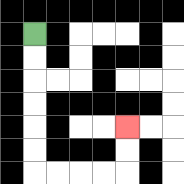{'start': '[1, 1]', 'end': '[5, 5]', 'path_directions': 'D,D,D,D,D,D,R,R,R,R,U,U', 'path_coordinates': '[[1, 1], [1, 2], [1, 3], [1, 4], [1, 5], [1, 6], [1, 7], [2, 7], [3, 7], [4, 7], [5, 7], [5, 6], [5, 5]]'}